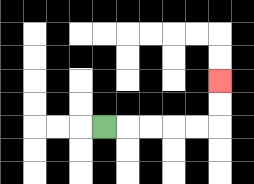{'start': '[4, 5]', 'end': '[9, 3]', 'path_directions': 'R,R,R,R,R,U,U', 'path_coordinates': '[[4, 5], [5, 5], [6, 5], [7, 5], [8, 5], [9, 5], [9, 4], [9, 3]]'}